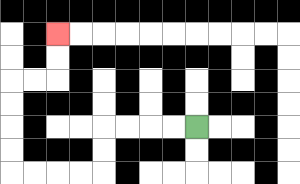{'start': '[8, 5]', 'end': '[2, 1]', 'path_directions': 'L,L,L,L,D,D,L,L,L,L,U,U,U,U,R,R,U,U', 'path_coordinates': '[[8, 5], [7, 5], [6, 5], [5, 5], [4, 5], [4, 6], [4, 7], [3, 7], [2, 7], [1, 7], [0, 7], [0, 6], [0, 5], [0, 4], [0, 3], [1, 3], [2, 3], [2, 2], [2, 1]]'}